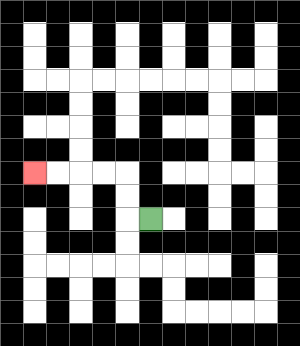{'start': '[6, 9]', 'end': '[1, 7]', 'path_directions': 'L,U,U,L,L,L,L', 'path_coordinates': '[[6, 9], [5, 9], [5, 8], [5, 7], [4, 7], [3, 7], [2, 7], [1, 7]]'}